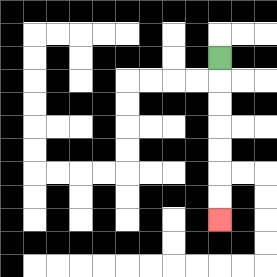{'start': '[9, 2]', 'end': '[9, 9]', 'path_directions': 'D,D,D,D,D,D,D', 'path_coordinates': '[[9, 2], [9, 3], [9, 4], [9, 5], [9, 6], [9, 7], [9, 8], [9, 9]]'}